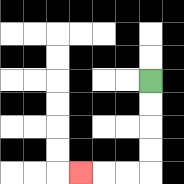{'start': '[6, 3]', 'end': '[3, 7]', 'path_directions': 'D,D,D,D,L,L,L', 'path_coordinates': '[[6, 3], [6, 4], [6, 5], [6, 6], [6, 7], [5, 7], [4, 7], [3, 7]]'}